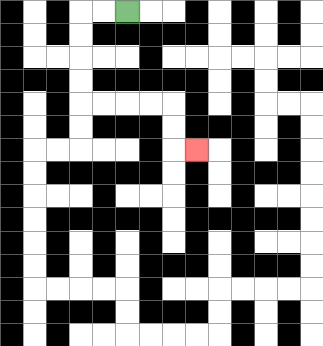{'start': '[5, 0]', 'end': '[8, 6]', 'path_directions': 'L,L,D,D,D,D,R,R,R,R,D,D,R', 'path_coordinates': '[[5, 0], [4, 0], [3, 0], [3, 1], [3, 2], [3, 3], [3, 4], [4, 4], [5, 4], [6, 4], [7, 4], [7, 5], [7, 6], [8, 6]]'}